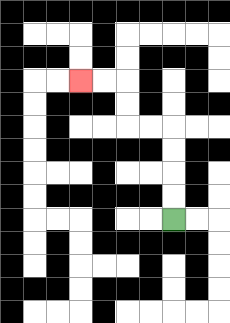{'start': '[7, 9]', 'end': '[3, 3]', 'path_directions': 'U,U,U,U,L,L,U,U,L,L', 'path_coordinates': '[[7, 9], [7, 8], [7, 7], [7, 6], [7, 5], [6, 5], [5, 5], [5, 4], [5, 3], [4, 3], [3, 3]]'}